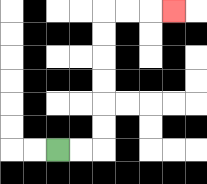{'start': '[2, 6]', 'end': '[7, 0]', 'path_directions': 'R,R,U,U,U,U,U,U,R,R,R', 'path_coordinates': '[[2, 6], [3, 6], [4, 6], [4, 5], [4, 4], [4, 3], [4, 2], [4, 1], [4, 0], [5, 0], [6, 0], [7, 0]]'}